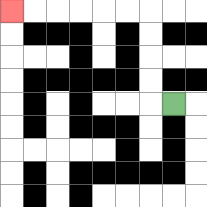{'start': '[7, 4]', 'end': '[0, 0]', 'path_directions': 'L,U,U,U,U,L,L,L,L,L,L', 'path_coordinates': '[[7, 4], [6, 4], [6, 3], [6, 2], [6, 1], [6, 0], [5, 0], [4, 0], [3, 0], [2, 0], [1, 0], [0, 0]]'}